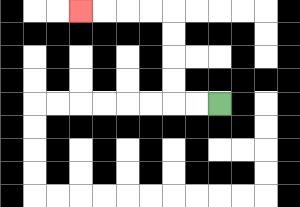{'start': '[9, 4]', 'end': '[3, 0]', 'path_directions': 'L,L,U,U,U,U,L,L,L,L', 'path_coordinates': '[[9, 4], [8, 4], [7, 4], [7, 3], [7, 2], [7, 1], [7, 0], [6, 0], [5, 0], [4, 0], [3, 0]]'}